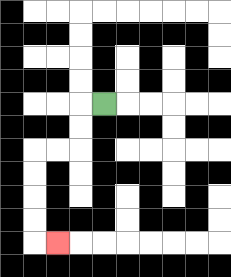{'start': '[4, 4]', 'end': '[2, 10]', 'path_directions': 'L,D,D,L,L,D,D,D,D,R', 'path_coordinates': '[[4, 4], [3, 4], [3, 5], [3, 6], [2, 6], [1, 6], [1, 7], [1, 8], [1, 9], [1, 10], [2, 10]]'}